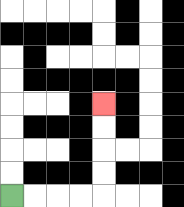{'start': '[0, 8]', 'end': '[4, 4]', 'path_directions': 'R,R,R,R,U,U,U,U', 'path_coordinates': '[[0, 8], [1, 8], [2, 8], [3, 8], [4, 8], [4, 7], [4, 6], [4, 5], [4, 4]]'}